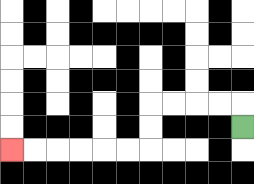{'start': '[10, 5]', 'end': '[0, 6]', 'path_directions': 'U,L,L,L,L,D,D,L,L,L,L,L,L', 'path_coordinates': '[[10, 5], [10, 4], [9, 4], [8, 4], [7, 4], [6, 4], [6, 5], [6, 6], [5, 6], [4, 6], [3, 6], [2, 6], [1, 6], [0, 6]]'}